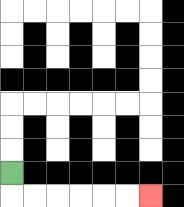{'start': '[0, 7]', 'end': '[6, 8]', 'path_directions': 'D,R,R,R,R,R,R', 'path_coordinates': '[[0, 7], [0, 8], [1, 8], [2, 8], [3, 8], [4, 8], [5, 8], [6, 8]]'}